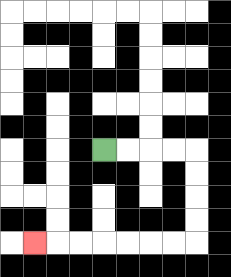{'start': '[4, 6]', 'end': '[1, 10]', 'path_directions': 'R,R,R,R,D,D,D,D,L,L,L,L,L,L,L', 'path_coordinates': '[[4, 6], [5, 6], [6, 6], [7, 6], [8, 6], [8, 7], [8, 8], [8, 9], [8, 10], [7, 10], [6, 10], [5, 10], [4, 10], [3, 10], [2, 10], [1, 10]]'}